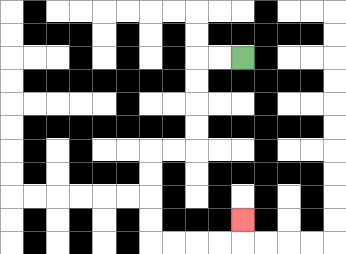{'start': '[10, 2]', 'end': '[10, 9]', 'path_directions': 'L,L,D,D,D,D,L,L,D,D,D,D,R,R,R,R,U', 'path_coordinates': '[[10, 2], [9, 2], [8, 2], [8, 3], [8, 4], [8, 5], [8, 6], [7, 6], [6, 6], [6, 7], [6, 8], [6, 9], [6, 10], [7, 10], [8, 10], [9, 10], [10, 10], [10, 9]]'}